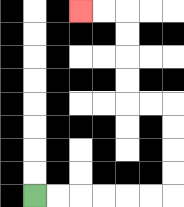{'start': '[1, 8]', 'end': '[3, 0]', 'path_directions': 'R,R,R,R,R,R,U,U,U,U,L,L,U,U,U,U,L,L', 'path_coordinates': '[[1, 8], [2, 8], [3, 8], [4, 8], [5, 8], [6, 8], [7, 8], [7, 7], [7, 6], [7, 5], [7, 4], [6, 4], [5, 4], [5, 3], [5, 2], [5, 1], [5, 0], [4, 0], [3, 0]]'}